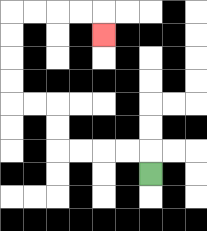{'start': '[6, 7]', 'end': '[4, 1]', 'path_directions': 'U,L,L,L,L,U,U,L,L,U,U,U,U,R,R,R,R,D', 'path_coordinates': '[[6, 7], [6, 6], [5, 6], [4, 6], [3, 6], [2, 6], [2, 5], [2, 4], [1, 4], [0, 4], [0, 3], [0, 2], [0, 1], [0, 0], [1, 0], [2, 0], [3, 0], [4, 0], [4, 1]]'}